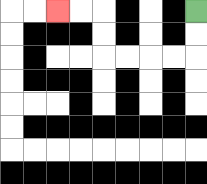{'start': '[8, 0]', 'end': '[2, 0]', 'path_directions': 'D,D,L,L,L,L,U,U,L,L', 'path_coordinates': '[[8, 0], [8, 1], [8, 2], [7, 2], [6, 2], [5, 2], [4, 2], [4, 1], [4, 0], [3, 0], [2, 0]]'}